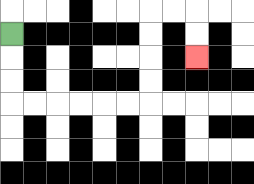{'start': '[0, 1]', 'end': '[8, 2]', 'path_directions': 'D,D,D,R,R,R,R,R,R,U,U,U,U,R,R,D,D', 'path_coordinates': '[[0, 1], [0, 2], [0, 3], [0, 4], [1, 4], [2, 4], [3, 4], [4, 4], [5, 4], [6, 4], [6, 3], [6, 2], [6, 1], [6, 0], [7, 0], [8, 0], [8, 1], [8, 2]]'}